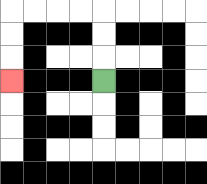{'start': '[4, 3]', 'end': '[0, 3]', 'path_directions': 'U,U,U,L,L,L,L,D,D,D', 'path_coordinates': '[[4, 3], [4, 2], [4, 1], [4, 0], [3, 0], [2, 0], [1, 0], [0, 0], [0, 1], [0, 2], [0, 3]]'}